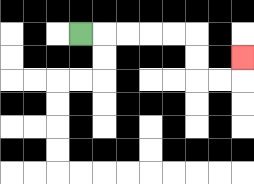{'start': '[3, 1]', 'end': '[10, 2]', 'path_directions': 'R,R,R,R,R,D,D,R,R,U', 'path_coordinates': '[[3, 1], [4, 1], [5, 1], [6, 1], [7, 1], [8, 1], [8, 2], [8, 3], [9, 3], [10, 3], [10, 2]]'}